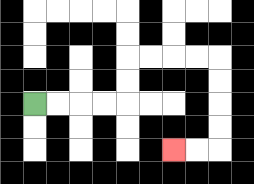{'start': '[1, 4]', 'end': '[7, 6]', 'path_directions': 'R,R,R,R,U,U,R,R,R,R,D,D,D,D,L,L', 'path_coordinates': '[[1, 4], [2, 4], [3, 4], [4, 4], [5, 4], [5, 3], [5, 2], [6, 2], [7, 2], [8, 2], [9, 2], [9, 3], [9, 4], [9, 5], [9, 6], [8, 6], [7, 6]]'}